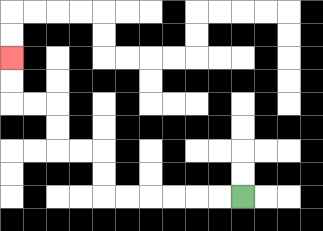{'start': '[10, 8]', 'end': '[0, 2]', 'path_directions': 'L,L,L,L,L,L,U,U,L,L,U,U,L,L,U,U', 'path_coordinates': '[[10, 8], [9, 8], [8, 8], [7, 8], [6, 8], [5, 8], [4, 8], [4, 7], [4, 6], [3, 6], [2, 6], [2, 5], [2, 4], [1, 4], [0, 4], [0, 3], [0, 2]]'}